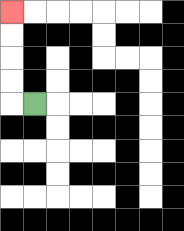{'start': '[1, 4]', 'end': '[0, 0]', 'path_directions': 'L,U,U,U,U', 'path_coordinates': '[[1, 4], [0, 4], [0, 3], [0, 2], [0, 1], [0, 0]]'}